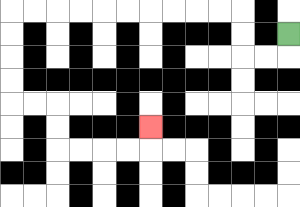{'start': '[12, 1]', 'end': '[6, 5]', 'path_directions': 'D,L,L,U,U,L,L,L,L,L,L,L,L,L,L,D,D,D,D,R,R,D,D,R,R,R,R,U', 'path_coordinates': '[[12, 1], [12, 2], [11, 2], [10, 2], [10, 1], [10, 0], [9, 0], [8, 0], [7, 0], [6, 0], [5, 0], [4, 0], [3, 0], [2, 0], [1, 0], [0, 0], [0, 1], [0, 2], [0, 3], [0, 4], [1, 4], [2, 4], [2, 5], [2, 6], [3, 6], [4, 6], [5, 6], [6, 6], [6, 5]]'}